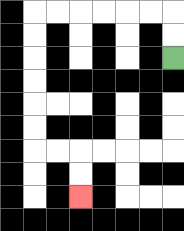{'start': '[7, 2]', 'end': '[3, 8]', 'path_directions': 'U,U,L,L,L,L,L,L,D,D,D,D,D,D,R,R,D,D', 'path_coordinates': '[[7, 2], [7, 1], [7, 0], [6, 0], [5, 0], [4, 0], [3, 0], [2, 0], [1, 0], [1, 1], [1, 2], [1, 3], [1, 4], [1, 5], [1, 6], [2, 6], [3, 6], [3, 7], [3, 8]]'}